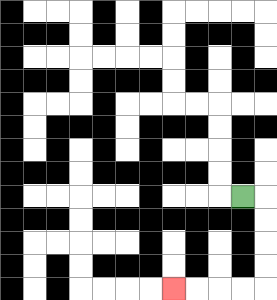{'start': '[10, 8]', 'end': '[7, 12]', 'path_directions': 'R,D,D,D,D,L,L,L,L', 'path_coordinates': '[[10, 8], [11, 8], [11, 9], [11, 10], [11, 11], [11, 12], [10, 12], [9, 12], [8, 12], [7, 12]]'}